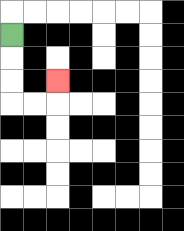{'start': '[0, 1]', 'end': '[2, 3]', 'path_directions': 'D,D,D,R,R,U', 'path_coordinates': '[[0, 1], [0, 2], [0, 3], [0, 4], [1, 4], [2, 4], [2, 3]]'}